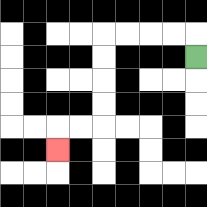{'start': '[8, 2]', 'end': '[2, 6]', 'path_directions': 'U,L,L,L,L,D,D,D,D,L,L,D', 'path_coordinates': '[[8, 2], [8, 1], [7, 1], [6, 1], [5, 1], [4, 1], [4, 2], [4, 3], [4, 4], [4, 5], [3, 5], [2, 5], [2, 6]]'}